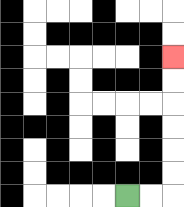{'start': '[5, 8]', 'end': '[7, 2]', 'path_directions': 'R,R,U,U,U,U,U,U', 'path_coordinates': '[[5, 8], [6, 8], [7, 8], [7, 7], [7, 6], [7, 5], [7, 4], [7, 3], [7, 2]]'}